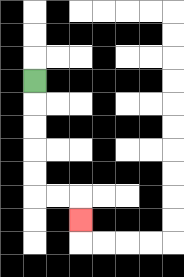{'start': '[1, 3]', 'end': '[3, 9]', 'path_directions': 'D,D,D,D,D,R,R,D', 'path_coordinates': '[[1, 3], [1, 4], [1, 5], [1, 6], [1, 7], [1, 8], [2, 8], [3, 8], [3, 9]]'}